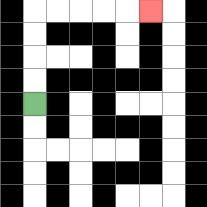{'start': '[1, 4]', 'end': '[6, 0]', 'path_directions': 'U,U,U,U,R,R,R,R,R', 'path_coordinates': '[[1, 4], [1, 3], [1, 2], [1, 1], [1, 0], [2, 0], [3, 0], [4, 0], [5, 0], [6, 0]]'}